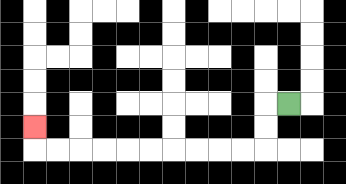{'start': '[12, 4]', 'end': '[1, 5]', 'path_directions': 'L,D,D,L,L,L,L,L,L,L,L,L,L,U', 'path_coordinates': '[[12, 4], [11, 4], [11, 5], [11, 6], [10, 6], [9, 6], [8, 6], [7, 6], [6, 6], [5, 6], [4, 6], [3, 6], [2, 6], [1, 6], [1, 5]]'}